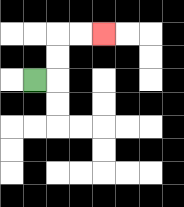{'start': '[1, 3]', 'end': '[4, 1]', 'path_directions': 'R,U,U,R,R', 'path_coordinates': '[[1, 3], [2, 3], [2, 2], [2, 1], [3, 1], [4, 1]]'}